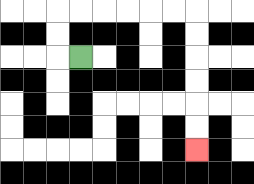{'start': '[3, 2]', 'end': '[8, 6]', 'path_directions': 'L,U,U,R,R,R,R,R,R,D,D,D,D,D,D', 'path_coordinates': '[[3, 2], [2, 2], [2, 1], [2, 0], [3, 0], [4, 0], [5, 0], [6, 0], [7, 0], [8, 0], [8, 1], [8, 2], [8, 3], [8, 4], [8, 5], [8, 6]]'}